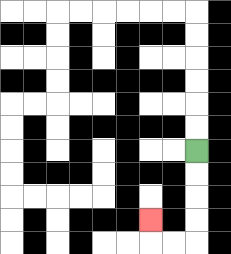{'start': '[8, 6]', 'end': '[6, 9]', 'path_directions': 'D,D,D,D,L,L,U', 'path_coordinates': '[[8, 6], [8, 7], [8, 8], [8, 9], [8, 10], [7, 10], [6, 10], [6, 9]]'}